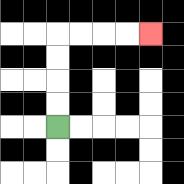{'start': '[2, 5]', 'end': '[6, 1]', 'path_directions': 'U,U,U,U,R,R,R,R', 'path_coordinates': '[[2, 5], [2, 4], [2, 3], [2, 2], [2, 1], [3, 1], [4, 1], [5, 1], [6, 1]]'}